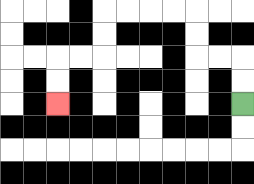{'start': '[10, 4]', 'end': '[2, 4]', 'path_directions': 'U,U,L,L,U,U,L,L,L,L,D,D,L,L,D,D', 'path_coordinates': '[[10, 4], [10, 3], [10, 2], [9, 2], [8, 2], [8, 1], [8, 0], [7, 0], [6, 0], [5, 0], [4, 0], [4, 1], [4, 2], [3, 2], [2, 2], [2, 3], [2, 4]]'}